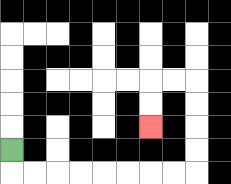{'start': '[0, 6]', 'end': '[6, 5]', 'path_directions': 'D,R,R,R,R,R,R,R,R,U,U,U,U,L,L,D,D', 'path_coordinates': '[[0, 6], [0, 7], [1, 7], [2, 7], [3, 7], [4, 7], [5, 7], [6, 7], [7, 7], [8, 7], [8, 6], [8, 5], [8, 4], [8, 3], [7, 3], [6, 3], [6, 4], [6, 5]]'}